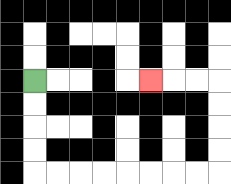{'start': '[1, 3]', 'end': '[6, 3]', 'path_directions': 'D,D,D,D,R,R,R,R,R,R,R,R,U,U,U,U,L,L,L', 'path_coordinates': '[[1, 3], [1, 4], [1, 5], [1, 6], [1, 7], [2, 7], [3, 7], [4, 7], [5, 7], [6, 7], [7, 7], [8, 7], [9, 7], [9, 6], [9, 5], [9, 4], [9, 3], [8, 3], [7, 3], [6, 3]]'}